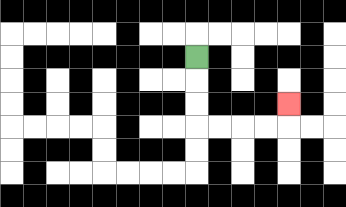{'start': '[8, 2]', 'end': '[12, 4]', 'path_directions': 'D,D,D,R,R,R,R,U', 'path_coordinates': '[[8, 2], [8, 3], [8, 4], [8, 5], [9, 5], [10, 5], [11, 5], [12, 5], [12, 4]]'}